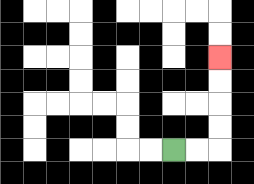{'start': '[7, 6]', 'end': '[9, 2]', 'path_directions': 'R,R,U,U,U,U', 'path_coordinates': '[[7, 6], [8, 6], [9, 6], [9, 5], [9, 4], [9, 3], [9, 2]]'}